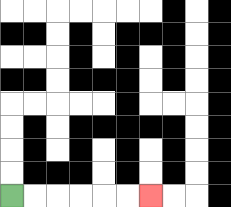{'start': '[0, 8]', 'end': '[6, 8]', 'path_directions': 'R,R,R,R,R,R', 'path_coordinates': '[[0, 8], [1, 8], [2, 8], [3, 8], [4, 8], [5, 8], [6, 8]]'}